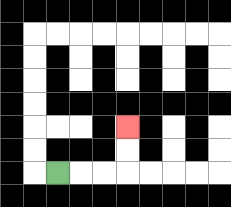{'start': '[2, 7]', 'end': '[5, 5]', 'path_directions': 'R,R,R,U,U', 'path_coordinates': '[[2, 7], [3, 7], [4, 7], [5, 7], [5, 6], [5, 5]]'}